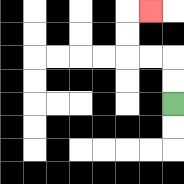{'start': '[7, 4]', 'end': '[6, 0]', 'path_directions': 'U,U,L,L,U,U,R', 'path_coordinates': '[[7, 4], [7, 3], [7, 2], [6, 2], [5, 2], [5, 1], [5, 0], [6, 0]]'}